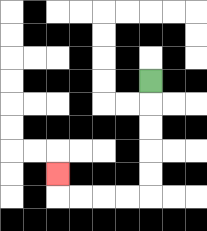{'start': '[6, 3]', 'end': '[2, 7]', 'path_directions': 'D,D,D,D,D,L,L,L,L,U', 'path_coordinates': '[[6, 3], [6, 4], [6, 5], [6, 6], [6, 7], [6, 8], [5, 8], [4, 8], [3, 8], [2, 8], [2, 7]]'}